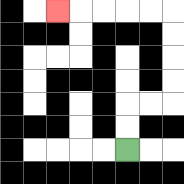{'start': '[5, 6]', 'end': '[2, 0]', 'path_directions': 'U,U,R,R,U,U,U,U,L,L,L,L,L', 'path_coordinates': '[[5, 6], [5, 5], [5, 4], [6, 4], [7, 4], [7, 3], [7, 2], [7, 1], [7, 0], [6, 0], [5, 0], [4, 0], [3, 0], [2, 0]]'}